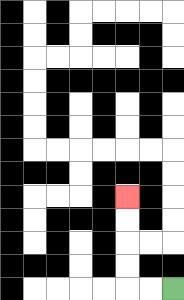{'start': '[7, 12]', 'end': '[5, 8]', 'path_directions': 'L,L,U,U,U,U', 'path_coordinates': '[[7, 12], [6, 12], [5, 12], [5, 11], [5, 10], [5, 9], [5, 8]]'}